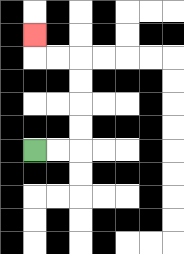{'start': '[1, 6]', 'end': '[1, 1]', 'path_directions': 'R,R,U,U,U,U,L,L,U', 'path_coordinates': '[[1, 6], [2, 6], [3, 6], [3, 5], [3, 4], [3, 3], [3, 2], [2, 2], [1, 2], [1, 1]]'}